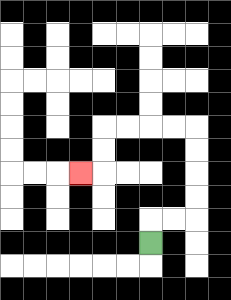{'start': '[6, 10]', 'end': '[3, 7]', 'path_directions': 'U,R,R,U,U,U,U,L,L,L,L,D,D,L', 'path_coordinates': '[[6, 10], [6, 9], [7, 9], [8, 9], [8, 8], [8, 7], [8, 6], [8, 5], [7, 5], [6, 5], [5, 5], [4, 5], [4, 6], [4, 7], [3, 7]]'}